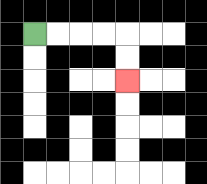{'start': '[1, 1]', 'end': '[5, 3]', 'path_directions': 'R,R,R,R,D,D', 'path_coordinates': '[[1, 1], [2, 1], [3, 1], [4, 1], [5, 1], [5, 2], [5, 3]]'}